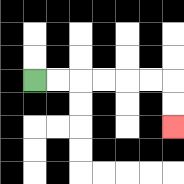{'start': '[1, 3]', 'end': '[7, 5]', 'path_directions': 'R,R,R,R,R,R,D,D', 'path_coordinates': '[[1, 3], [2, 3], [3, 3], [4, 3], [5, 3], [6, 3], [7, 3], [7, 4], [7, 5]]'}